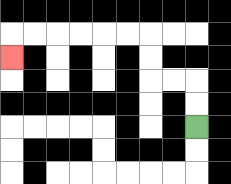{'start': '[8, 5]', 'end': '[0, 2]', 'path_directions': 'U,U,L,L,U,U,L,L,L,L,L,L,D', 'path_coordinates': '[[8, 5], [8, 4], [8, 3], [7, 3], [6, 3], [6, 2], [6, 1], [5, 1], [4, 1], [3, 1], [2, 1], [1, 1], [0, 1], [0, 2]]'}